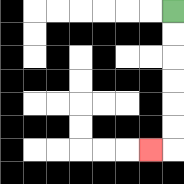{'start': '[7, 0]', 'end': '[6, 6]', 'path_directions': 'D,D,D,D,D,D,L', 'path_coordinates': '[[7, 0], [7, 1], [7, 2], [7, 3], [7, 4], [7, 5], [7, 6], [6, 6]]'}